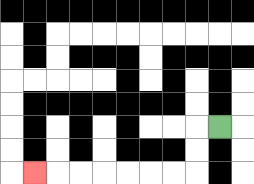{'start': '[9, 5]', 'end': '[1, 7]', 'path_directions': 'L,D,D,L,L,L,L,L,L,L', 'path_coordinates': '[[9, 5], [8, 5], [8, 6], [8, 7], [7, 7], [6, 7], [5, 7], [4, 7], [3, 7], [2, 7], [1, 7]]'}